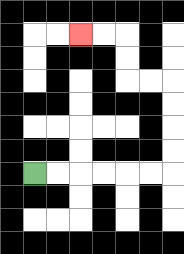{'start': '[1, 7]', 'end': '[3, 1]', 'path_directions': 'R,R,R,R,R,R,U,U,U,U,L,L,U,U,L,L', 'path_coordinates': '[[1, 7], [2, 7], [3, 7], [4, 7], [5, 7], [6, 7], [7, 7], [7, 6], [7, 5], [7, 4], [7, 3], [6, 3], [5, 3], [5, 2], [5, 1], [4, 1], [3, 1]]'}